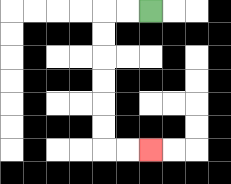{'start': '[6, 0]', 'end': '[6, 6]', 'path_directions': 'L,L,D,D,D,D,D,D,R,R', 'path_coordinates': '[[6, 0], [5, 0], [4, 0], [4, 1], [4, 2], [4, 3], [4, 4], [4, 5], [4, 6], [5, 6], [6, 6]]'}